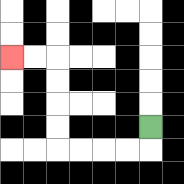{'start': '[6, 5]', 'end': '[0, 2]', 'path_directions': 'D,L,L,L,L,U,U,U,U,L,L', 'path_coordinates': '[[6, 5], [6, 6], [5, 6], [4, 6], [3, 6], [2, 6], [2, 5], [2, 4], [2, 3], [2, 2], [1, 2], [0, 2]]'}